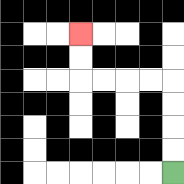{'start': '[7, 7]', 'end': '[3, 1]', 'path_directions': 'U,U,U,U,L,L,L,L,U,U', 'path_coordinates': '[[7, 7], [7, 6], [7, 5], [7, 4], [7, 3], [6, 3], [5, 3], [4, 3], [3, 3], [3, 2], [3, 1]]'}